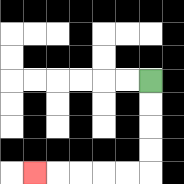{'start': '[6, 3]', 'end': '[1, 7]', 'path_directions': 'D,D,D,D,L,L,L,L,L', 'path_coordinates': '[[6, 3], [6, 4], [6, 5], [6, 6], [6, 7], [5, 7], [4, 7], [3, 7], [2, 7], [1, 7]]'}